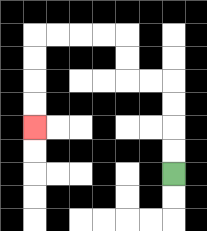{'start': '[7, 7]', 'end': '[1, 5]', 'path_directions': 'U,U,U,U,L,L,U,U,L,L,L,L,D,D,D,D', 'path_coordinates': '[[7, 7], [7, 6], [7, 5], [7, 4], [7, 3], [6, 3], [5, 3], [5, 2], [5, 1], [4, 1], [3, 1], [2, 1], [1, 1], [1, 2], [1, 3], [1, 4], [1, 5]]'}